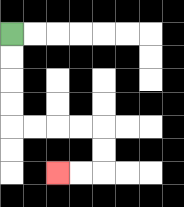{'start': '[0, 1]', 'end': '[2, 7]', 'path_directions': 'D,D,D,D,R,R,R,R,D,D,L,L', 'path_coordinates': '[[0, 1], [0, 2], [0, 3], [0, 4], [0, 5], [1, 5], [2, 5], [3, 5], [4, 5], [4, 6], [4, 7], [3, 7], [2, 7]]'}